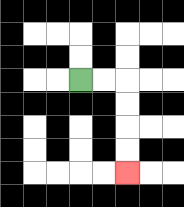{'start': '[3, 3]', 'end': '[5, 7]', 'path_directions': 'R,R,D,D,D,D', 'path_coordinates': '[[3, 3], [4, 3], [5, 3], [5, 4], [5, 5], [5, 6], [5, 7]]'}